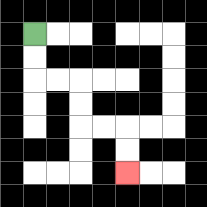{'start': '[1, 1]', 'end': '[5, 7]', 'path_directions': 'D,D,R,R,D,D,R,R,D,D', 'path_coordinates': '[[1, 1], [1, 2], [1, 3], [2, 3], [3, 3], [3, 4], [3, 5], [4, 5], [5, 5], [5, 6], [5, 7]]'}